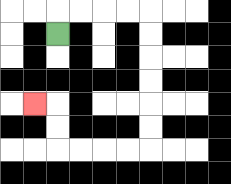{'start': '[2, 1]', 'end': '[1, 4]', 'path_directions': 'U,R,R,R,R,D,D,D,D,D,D,L,L,L,L,U,U,L', 'path_coordinates': '[[2, 1], [2, 0], [3, 0], [4, 0], [5, 0], [6, 0], [6, 1], [6, 2], [6, 3], [6, 4], [6, 5], [6, 6], [5, 6], [4, 6], [3, 6], [2, 6], [2, 5], [2, 4], [1, 4]]'}